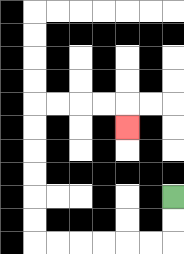{'start': '[7, 8]', 'end': '[5, 5]', 'path_directions': 'D,D,L,L,L,L,L,L,U,U,U,U,U,U,R,R,R,R,D', 'path_coordinates': '[[7, 8], [7, 9], [7, 10], [6, 10], [5, 10], [4, 10], [3, 10], [2, 10], [1, 10], [1, 9], [1, 8], [1, 7], [1, 6], [1, 5], [1, 4], [2, 4], [3, 4], [4, 4], [5, 4], [5, 5]]'}